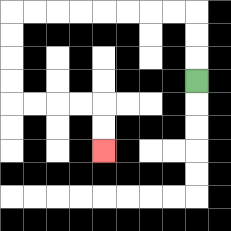{'start': '[8, 3]', 'end': '[4, 6]', 'path_directions': 'U,U,U,L,L,L,L,L,L,L,L,D,D,D,D,R,R,R,R,D,D', 'path_coordinates': '[[8, 3], [8, 2], [8, 1], [8, 0], [7, 0], [6, 0], [5, 0], [4, 0], [3, 0], [2, 0], [1, 0], [0, 0], [0, 1], [0, 2], [0, 3], [0, 4], [1, 4], [2, 4], [3, 4], [4, 4], [4, 5], [4, 6]]'}